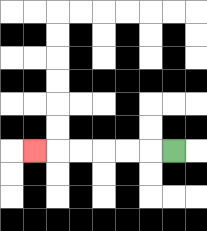{'start': '[7, 6]', 'end': '[1, 6]', 'path_directions': 'L,L,L,L,L,L', 'path_coordinates': '[[7, 6], [6, 6], [5, 6], [4, 6], [3, 6], [2, 6], [1, 6]]'}